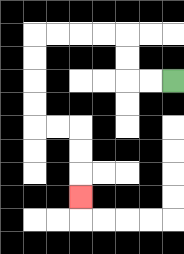{'start': '[7, 3]', 'end': '[3, 8]', 'path_directions': 'L,L,U,U,L,L,L,L,D,D,D,D,R,R,D,D,D', 'path_coordinates': '[[7, 3], [6, 3], [5, 3], [5, 2], [5, 1], [4, 1], [3, 1], [2, 1], [1, 1], [1, 2], [1, 3], [1, 4], [1, 5], [2, 5], [3, 5], [3, 6], [3, 7], [3, 8]]'}